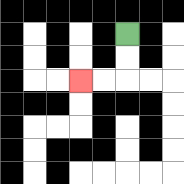{'start': '[5, 1]', 'end': '[3, 3]', 'path_directions': 'D,D,L,L', 'path_coordinates': '[[5, 1], [5, 2], [5, 3], [4, 3], [3, 3]]'}